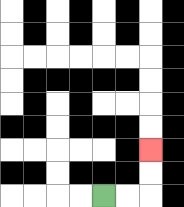{'start': '[4, 8]', 'end': '[6, 6]', 'path_directions': 'R,R,U,U', 'path_coordinates': '[[4, 8], [5, 8], [6, 8], [6, 7], [6, 6]]'}